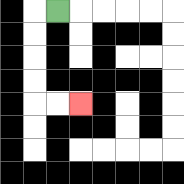{'start': '[2, 0]', 'end': '[3, 4]', 'path_directions': 'L,D,D,D,D,R,R', 'path_coordinates': '[[2, 0], [1, 0], [1, 1], [1, 2], [1, 3], [1, 4], [2, 4], [3, 4]]'}